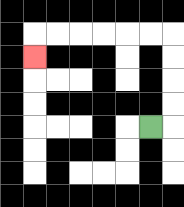{'start': '[6, 5]', 'end': '[1, 2]', 'path_directions': 'R,U,U,U,U,L,L,L,L,L,L,D', 'path_coordinates': '[[6, 5], [7, 5], [7, 4], [7, 3], [7, 2], [7, 1], [6, 1], [5, 1], [4, 1], [3, 1], [2, 1], [1, 1], [1, 2]]'}